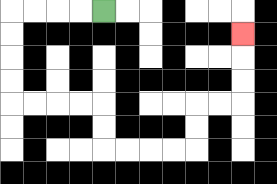{'start': '[4, 0]', 'end': '[10, 1]', 'path_directions': 'L,L,L,L,D,D,D,D,R,R,R,R,D,D,R,R,R,R,U,U,R,R,U,U,U', 'path_coordinates': '[[4, 0], [3, 0], [2, 0], [1, 0], [0, 0], [0, 1], [0, 2], [0, 3], [0, 4], [1, 4], [2, 4], [3, 4], [4, 4], [4, 5], [4, 6], [5, 6], [6, 6], [7, 6], [8, 6], [8, 5], [8, 4], [9, 4], [10, 4], [10, 3], [10, 2], [10, 1]]'}